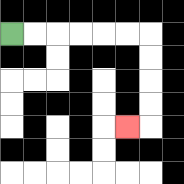{'start': '[0, 1]', 'end': '[5, 5]', 'path_directions': 'R,R,R,R,R,R,D,D,D,D,L', 'path_coordinates': '[[0, 1], [1, 1], [2, 1], [3, 1], [4, 1], [5, 1], [6, 1], [6, 2], [6, 3], [6, 4], [6, 5], [5, 5]]'}